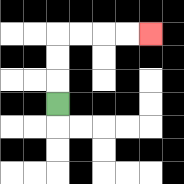{'start': '[2, 4]', 'end': '[6, 1]', 'path_directions': 'U,U,U,R,R,R,R', 'path_coordinates': '[[2, 4], [2, 3], [2, 2], [2, 1], [3, 1], [4, 1], [5, 1], [6, 1]]'}